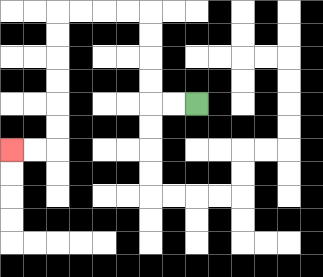{'start': '[8, 4]', 'end': '[0, 6]', 'path_directions': 'L,L,U,U,U,U,L,L,L,L,D,D,D,D,D,D,L,L', 'path_coordinates': '[[8, 4], [7, 4], [6, 4], [6, 3], [6, 2], [6, 1], [6, 0], [5, 0], [4, 0], [3, 0], [2, 0], [2, 1], [2, 2], [2, 3], [2, 4], [2, 5], [2, 6], [1, 6], [0, 6]]'}